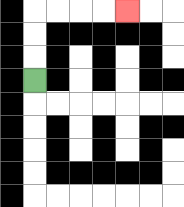{'start': '[1, 3]', 'end': '[5, 0]', 'path_directions': 'U,U,U,R,R,R,R', 'path_coordinates': '[[1, 3], [1, 2], [1, 1], [1, 0], [2, 0], [3, 0], [4, 0], [5, 0]]'}